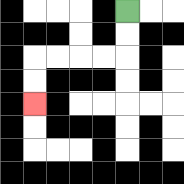{'start': '[5, 0]', 'end': '[1, 4]', 'path_directions': 'D,D,L,L,L,L,D,D', 'path_coordinates': '[[5, 0], [5, 1], [5, 2], [4, 2], [3, 2], [2, 2], [1, 2], [1, 3], [1, 4]]'}